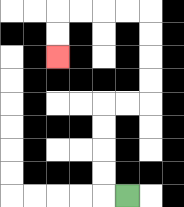{'start': '[5, 8]', 'end': '[2, 2]', 'path_directions': 'L,U,U,U,U,R,R,U,U,U,U,L,L,L,L,D,D', 'path_coordinates': '[[5, 8], [4, 8], [4, 7], [4, 6], [4, 5], [4, 4], [5, 4], [6, 4], [6, 3], [6, 2], [6, 1], [6, 0], [5, 0], [4, 0], [3, 0], [2, 0], [2, 1], [2, 2]]'}